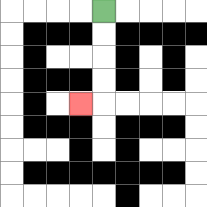{'start': '[4, 0]', 'end': '[3, 4]', 'path_directions': 'D,D,D,D,L', 'path_coordinates': '[[4, 0], [4, 1], [4, 2], [4, 3], [4, 4], [3, 4]]'}